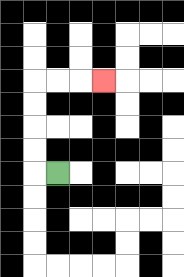{'start': '[2, 7]', 'end': '[4, 3]', 'path_directions': 'L,U,U,U,U,R,R,R', 'path_coordinates': '[[2, 7], [1, 7], [1, 6], [1, 5], [1, 4], [1, 3], [2, 3], [3, 3], [4, 3]]'}